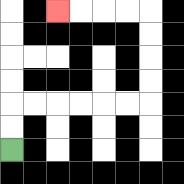{'start': '[0, 6]', 'end': '[2, 0]', 'path_directions': 'U,U,R,R,R,R,R,R,U,U,U,U,L,L,L,L', 'path_coordinates': '[[0, 6], [0, 5], [0, 4], [1, 4], [2, 4], [3, 4], [4, 4], [5, 4], [6, 4], [6, 3], [6, 2], [6, 1], [6, 0], [5, 0], [4, 0], [3, 0], [2, 0]]'}